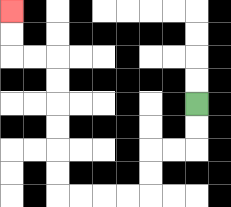{'start': '[8, 4]', 'end': '[0, 0]', 'path_directions': 'D,D,L,L,D,D,L,L,L,L,U,U,U,U,U,U,L,L,U,U', 'path_coordinates': '[[8, 4], [8, 5], [8, 6], [7, 6], [6, 6], [6, 7], [6, 8], [5, 8], [4, 8], [3, 8], [2, 8], [2, 7], [2, 6], [2, 5], [2, 4], [2, 3], [2, 2], [1, 2], [0, 2], [0, 1], [0, 0]]'}